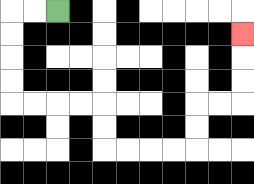{'start': '[2, 0]', 'end': '[10, 1]', 'path_directions': 'L,L,D,D,D,D,R,R,R,R,D,D,R,R,R,R,U,U,R,R,U,U,U', 'path_coordinates': '[[2, 0], [1, 0], [0, 0], [0, 1], [0, 2], [0, 3], [0, 4], [1, 4], [2, 4], [3, 4], [4, 4], [4, 5], [4, 6], [5, 6], [6, 6], [7, 6], [8, 6], [8, 5], [8, 4], [9, 4], [10, 4], [10, 3], [10, 2], [10, 1]]'}